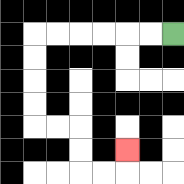{'start': '[7, 1]', 'end': '[5, 6]', 'path_directions': 'L,L,L,L,L,L,D,D,D,D,R,R,D,D,R,R,U', 'path_coordinates': '[[7, 1], [6, 1], [5, 1], [4, 1], [3, 1], [2, 1], [1, 1], [1, 2], [1, 3], [1, 4], [1, 5], [2, 5], [3, 5], [3, 6], [3, 7], [4, 7], [5, 7], [5, 6]]'}